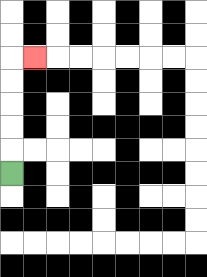{'start': '[0, 7]', 'end': '[1, 2]', 'path_directions': 'U,U,U,U,U,R', 'path_coordinates': '[[0, 7], [0, 6], [0, 5], [0, 4], [0, 3], [0, 2], [1, 2]]'}